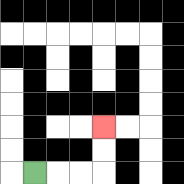{'start': '[1, 7]', 'end': '[4, 5]', 'path_directions': 'R,R,R,U,U', 'path_coordinates': '[[1, 7], [2, 7], [3, 7], [4, 7], [4, 6], [4, 5]]'}